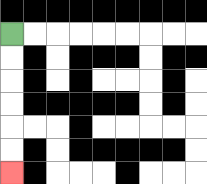{'start': '[0, 1]', 'end': '[0, 7]', 'path_directions': 'D,D,D,D,D,D', 'path_coordinates': '[[0, 1], [0, 2], [0, 3], [0, 4], [0, 5], [0, 6], [0, 7]]'}